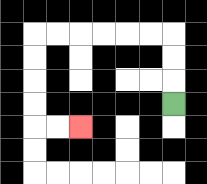{'start': '[7, 4]', 'end': '[3, 5]', 'path_directions': 'U,U,U,L,L,L,L,L,L,D,D,D,D,R,R', 'path_coordinates': '[[7, 4], [7, 3], [7, 2], [7, 1], [6, 1], [5, 1], [4, 1], [3, 1], [2, 1], [1, 1], [1, 2], [1, 3], [1, 4], [1, 5], [2, 5], [3, 5]]'}